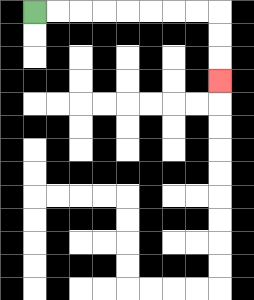{'start': '[1, 0]', 'end': '[9, 3]', 'path_directions': 'R,R,R,R,R,R,R,R,D,D,D', 'path_coordinates': '[[1, 0], [2, 0], [3, 0], [4, 0], [5, 0], [6, 0], [7, 0], [8, 0], [9, 0], [9, 1], [9, 2], [9, 3]]'}